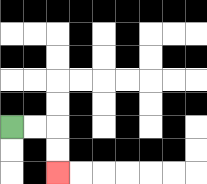{'start': '[0, 5]', 'end': '[2, 7]', 'path_directions': 'R,R,D,D', 'path_coordinates': '[[0, 5], [1, 5], [2, 5], [2, 6], [2, 7]]'}